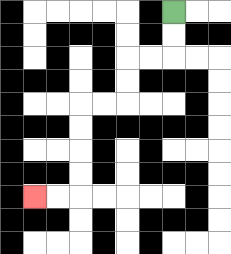{'start': '[7, 0]', 'end': '[1, 8]', 'path_directions': 'D,D,L,L,D,D,L,L,D,D,D,D,L,L', 'path_coordinates': '[[7, 0], [7, 1], [7, 2], [6, 2], [5, 2], [5, 3], [5, 4], [4, 4], [3, 4], [3, 5], [3, 6], [3, 7], [3, 8], [2, 8], [1, 8]]'}